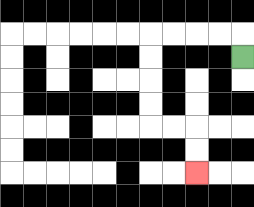{'start': '[10, 2]', 'end': '[8, 7]', 'path_directions': 'U,L,L,L,L,D,D,D,D,R,R,D,D', 'path_coordinates': '[[10, 2], [10, 1], [9, 1], [8, 1], [7, 1], [6, 1], [6, 2], [6, 3], [6, 4], [6, 5], [7, 5], [8, 5], [8, 6], [8, 7]]'}